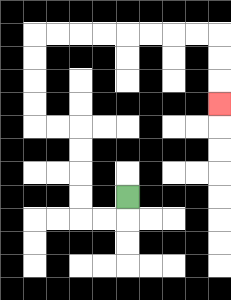{'start': '[5, 8]', 'end': '[9, 4]', 'path_directions': 'D,L,L,U,U,U,U,L,L,U,U,U,U,R,R,R,R,R,R,R,R,D,D,D', 'path_coordinates': '[[5, 8], [5, 9], [4, 9], [3, 9], [3, 8], [3, 7], [3, 6], [3, 5], [2, 5], [1, 5], [1, 4], [1, 3], [1, 2], [1, 1], [2, 1], [3, 1], [4, 1], [5, 1], [6, 1], [7, 1], [8, 1], [9, 1], [9, 2], [9, 3], [9, 4]]'}